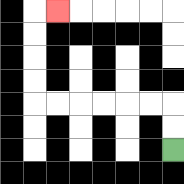{'start': '[7, 6]', 'end': '[2, 0]', 'path_directions': 'U,U,L,L,L,L,L,L,U,U,U,U,R', 'path_coordinates': '[[7, 6], [7, 5], [7, 4], [6, 4], [5, 4], [4, 4], [3, 4], [2, 4], [1, 4], [1, 3], [1, 2], [1, 1], [1, 0], [2, 0]]'}